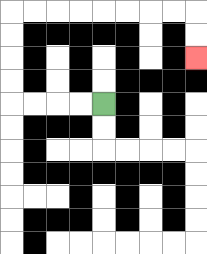{'start': '[4, 4]', 'end': '[8, 2]', 'path_directions': 'L,L,L,L,U,U,U,U,R,R,R,R,R,R,R,R,D,D', 'path_coordinates': '[[4, 4], [3, 4], [2, 4], [1, 4], [0, 4], [0, 3], [0, 2], [0, 1], [0, 0], [1, 0], [2, 0], [3, 0], [4, 0], [5, 0], [6, 0], [7, 0], [8, 0], [8, 1], [8, 2]]'}